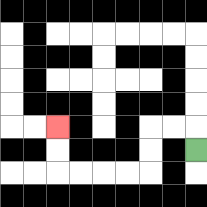{'start': '[8, 6]', 'end': '[2, 5]', 'path_directions': 'U,L,L,D,D,L,L,L,L,U,U', 'path_coordinates': '[[8, 6], [8, 5], [7, 5], [6, 5], [6, 6], [6, 7], [5, 7], [4, 7], [3, 7], [2, 7], [2, 6], [2, 5]]'}